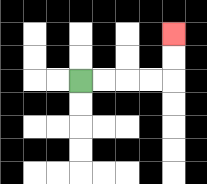{'start': '[3, 3]', 'end': '[7, 1]', 'path_directions': 'R,R,R,R,U,U', 'path_coordinates': '[[3, 3], [4, 3], [5, 3], [6, 3], [7, 3], [7, 2], [7, 1]]'}